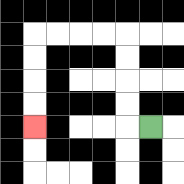{'start': '[6, 5]', 'end': '[1, 5]', 'path_directions': 'L,U,U,U,U,L,L,L,L,D,D,D,D', 'path_coordinates': '[[6, 5], [5, 5], [5, 4], [5, 3], [5, 2], [5, 1], [4, 1], [3, 1], [2, 1], [1, 1], [1, 2], [1, 3], [1, 4], [1, 5]]'}